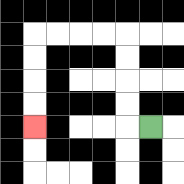{'start': '[6, 5]', 'end': '[1, 5]', 'path_directions': 'L,U,U,U,U,L,L,L,L,D,D,D,D', 'path_coordinates': '[[6, 5], [5, 5], [5, 4], [5, 3], [5, 2], [5, 1], [4, 1], [3, 1], [2, 1], [1, 1], [1, 2], [1, 3], [1, 4], [1, 5]]'}